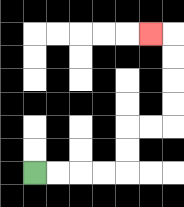{'start': '[1, 7]', 'end': '[6, 1]', 'path_directions': 'R,R,R,R,U,U,R,R,U,U,U,U,L', 'path_coordinates': '[[1, 7], [2, 7], [3, 7], [4, 7], [5, 7], [5, 6], [5, 5], [6, 5], [7, 5], [7, 4], [7, 3], [7, 2], [7, 1], [6, 1]]'}